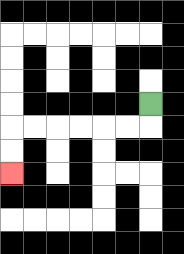{'start': '[6, 4]', 'end': '[0, 7]', 'path_directions': 'D,L,L,L,L,L,L,D,D', 'path_coordinates': '[[6, 4], [6, 5], [5, 5], [4, 5], [3, 5], [2, 5], [1, 5], [0, 5], [0, 6], [0, 7]]'}